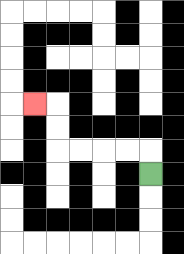{'start': '[6, 7]', 'end': '[1, 4]', 'path_directions': 'U,L,L,L,L,U,U,L', 'path_coordinates': '[[6, 7], [6, 6], [5, 6], [4, 6], [3, 6], [2, 6], [2, 5], [2, 4], [1, 4]]'}